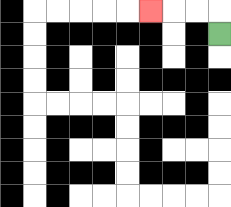{'start': '[9, 1]', 'end': '[6, 0]', 'path_directions': 'U,L,L,L', 'path_coordinates': '[[9, 1], [9, 0], [8, 0], [7, 0], [6, 0]]'}